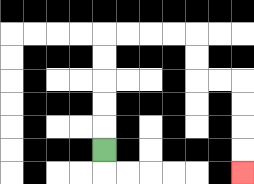{'start': '[4, 6]', 'end': '[10, 7]', 'path_directions': 'U,U,U,U,U,R,R,R,R,D,D,R,R,D,D,D,D', 'path_coordinates': '[[4, 6], [4, 5], [4, 4], [4, 3], [4, 2], [4, 1], [5, 1], [6, 1], [7, 1], [8, 1], [8, 2], [8, 3], [9, 3], [10, 3], [10, 4], [10, 5], [10, 6], [10, 7]]'}